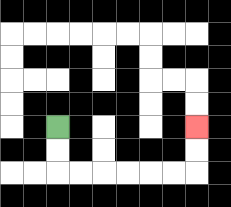{'start': '[2, 5]', 'end': '[8, 5]', 'path_directions': 'D,D,R,R,R,R,R,R,U,U', 'path_coordinates': '[[2, 5], [2, 6], [2, 7], [3, 7], [4, 7], [5, 7], [6, 7], [7, 7], [8, 7], [8, 6], [8, 5]]'}